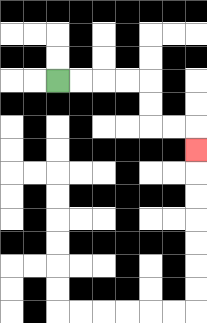{'start': '[2, 3]', 'end': '[8, 6]', 'path_directions': 'R,R,R,R,D,D,R,R,D', 'path_coordinates': '[[2, 3], [3, 3], [4, 3], [5, 3], [6, 3], [6, 4], [6, 5], [7, 5], [8, 5], [8, 6]]'}